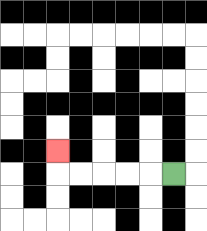{'start': '[7, 7]', 'end': '[2, 6]', 'path_directions': 'L,L,L,L,L,U', 'path_coordinates': '[[7, 7], [6, 7], [5, 7], [4, 7], [3, 7], [2, 7], [2, 6]]'}